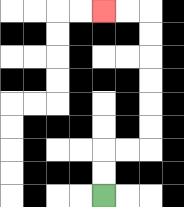{'start': '[4, 8]', 'end': '[4, 0]', 'path_directions': 'U,U,R,R,U,U,U,U,U,U,L,L', 'path_coordinates': '[[4, 8], [4, 7], [4, 6], [5, 6], [6, 6], [6, 5], [6, 4], [6, 3], [6, 2], [6, 1], [6, 0], [5, 0], [4, 0]]'}